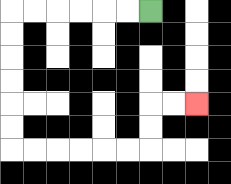{'start': '[6, 0]', 'end': '[8, 4]', 'path_directions': 'L,L,L,L,L,L,D,D,D,D,D,D,R,R,R,R,R,R,U,U,R,R', 'path_coordinates': '[[6, 0], [5, 0], [4, 0], [3, 0], [2, 0], [1, 0], [0, 0], [0, 1], [0, 2], [0, 3], [0, 4], [0, 5], [0, 6], [1, 6], [2, 6], [3, 6], [4, 6], [5, 6], [6, 6], [6, 5], [6, 4], [7, 4], [8, 4]]'}